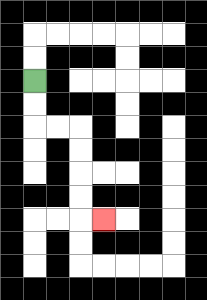{'start': '[1, 3]', 'end': '[4, 9]', 'path_directions': 'D,D,R,R,D,D,D,D,R', 'path_coordinates': '[[1, 3], [1, 4], [1, 5], [2, 5], [3, 5], [3, 6], [3, 7], [3, 8], [3, 9], [4, 9]]'}